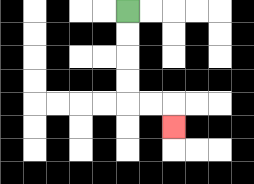{'start': '[5, 0]', 'end': '[7, 5]', 'path_directions': 'D,D,D,D,R,R,D', 'path_coordinates': '[[5, 0], [5, 1], [5, 2], [5, 3], [5, 4], [6, 4], [7, 4], [7, 5]]'}